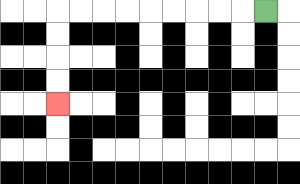{'start': '[11, 0]', 'end': '[2, 4]', 'path_directions': 'L,L,L,L,L,L,L,L,L,D,D,D,D', 'path_coordinates': '[[11, 0], [10, 0], [9, 0], [8, 0], [7, 0], [6, 0], [5, 0], [4, 0], [3, 0], [2, 0], [2, 1], [2, 2], [2, 3], [2, 4]]'}